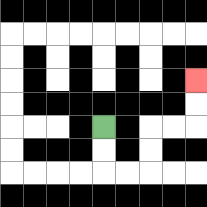{'start': '[4, 5]', 'end': '[8, 3]', 'path_directions': 'D,D,R,R,U,U,R,R,U,U', 'path_coordinates': '[[4, 5], [4, 6], [4, 7], [5, 7], [6, 7], [6, 6], [6, 5], [7, 5], [8, 5], [8, 4], [8, 3]]'}